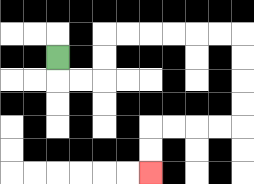{'start': '[2, 2]', 'end': '[6, 7]', 'path_directions': 'D,R,R,U,U,R,R,R,R,R,R,D,D,D,D,L,L,L,L,D,D', 'path_coordinates': '[[2, 2], [2, 3], [3, 3], [4, 3], [4, 2], [4, 1], [5, 1], [6, 1], [7, 1], [8, 1], [9, 1], [10, 1], [10, 2], [10, 3], [10, 4], [10, 5], [9, 5], [8, 5], [7, 5], [6, 5], [6, 6], [6, 7]]'}